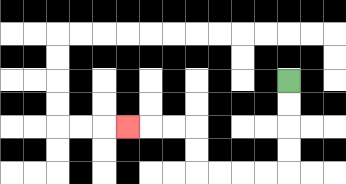{'start': '[12, 3]', 'end': '[5, 5]', 'path_directions': 'D,D,D,D,L,L,L,L,U,U,L,L,L', 'path_coordinates': '[[12, 3], [12, 4], [12, 5], [12, 6], [12, 7], [11, 7], [10, 7], [9, 7], [8, 7], [8, 6], [8, 5], [7, 5], [6, 5], [5, 5]]'}